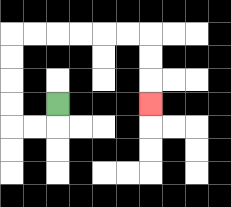{'start': '[2, 4]', 'end': '[6, 4]', 'path_directions': 'D,L,L,U,U,U,U,R,R,R,R,R,R,D,D,D', 'path_coordinates': '[[2, 4], [2, 5], [1, 5], [0, 5], [0, 4], [0, 3], [0, 2], [0, 1], [1, 1], [2, 1], [3, 1], [4, 1], [5, 1], [6, 1], [6, 2], [6, 3], [6, 4]]'}